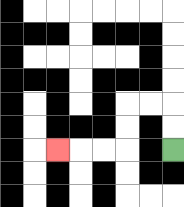{'start': '[7, 6]', 'end': '[2, 6]', 'path_directions': 'U,U,L,L,D,D,L,L,L', 'path_coordinates': '[[7, 6], [7, 5], [7, 4], [6, 4], [5, 4], [5, 5], [5, 6], [4, 6], [3, 6], [2, 6]]'}